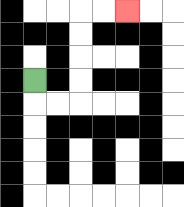{'start': '[1, 3]', 'end': '[5, 0]', 'path_directions': 'D,R,R,U,U,U,U,R,R', 'path_coordinates': '[[1, 3], [1, 4], [2, 4], [3, 4], [3, 3], [3, 2], [3, 1], [3, 0], [4, 0], [5, 0]]'}